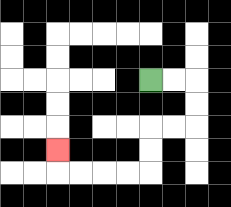{'start': '[6, 3]', 'end': '[2, 6]', 'path_directions': 'R,R,D,D,L,L,D,D,L,L,L,L,U', 'path_coordinates': '[[6, 3], [7, 3], [8, 3], [8, 4], [8, 5], [7, 5], [6, 5], [6, 6], [6, 7], [5, 7], [4, 7], [3, 7], [2, 7], [2, 6]]'}